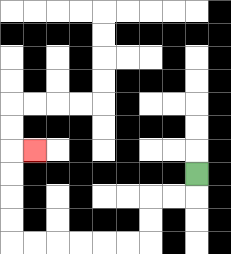{'start': '[8, 7]', 'end': '[1, 6]', 'path_directions': 'D,L,L,D,D,L,L,L,L,L,L,U,U,U,U,R', 'path_coordinates': '[[8, 7], [8, 8], [7, 8], [6, 8], [6, 9], [6, 10], [5, 10], [4, 10], [3, 10], [2, 10], [1, 10], [0, 10], [0, 9], [0, 8], [0, 7], [0, 6], [1, 6]]'}